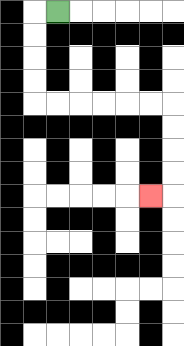{'start': '[2, 0]', 'end': '[6, 8]', 'path_directions': 'L,D,D,D,D,R,R,R,R,R,R,D,D,D,D,L', 'path_coordinates': '[[2, 0], [1, 0], [1, 1], [1, 2], [1, 3], [1, 4], [2, 4], [3, 4], [4, 4], [5, 4], [6, 4], [7, 4], [7, 5], [7, 6], [7, 7], [7, 8], [6, 8]]'}